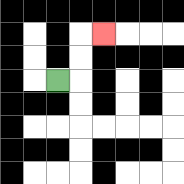{'start': '[2, 3]', 'end': '[4, 1]', 'path_directions': 'R,U,U,R', 'path_coordinates': '[[2, 3], [3, 3], [3, 2], [3, 1], [4, 1]]'}